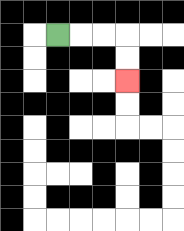{'start': '[2, 1]', 'end': '[5, 3]', 'path_directions': 'R,R,R,D,D', 'path_coordinates': '[[2, 1], [3, 1], [4, 1], [5, 1], [5, 2], [5, 3]]'}